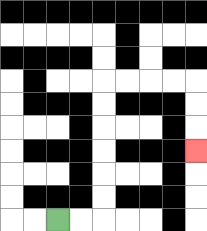{'start': '[2, 9]', 'end': '[8, 6]', 'path_directions': 'R,R,U,U,U,U,U,U,R,R,R,R,D,D,D', 'path_coordinates': '[[2, 9], [3, 9], [4, 9], [4, 8], [4, 7], [4, 6], [4, 5], [4, 4], [4, 3], [5, 3], [6, 3], [7, 3], [8, 3], [8, 4], [8, 5], [8, 6]]'}